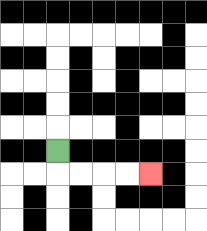{'start': '[2, 6]', 'end': '[6, 7]', 'path_directions': 'D,R,R,R,R', 'path_coordinates': '[[2, 6], [2, 7], [3, 7], [4, 7], [5, 7], [6, 7]]'}